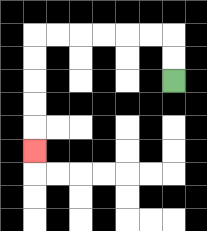{'start': '[7, 3]', 'end': '[1, 6]', 'path_directions': 'U,U,L,L,L,L,L,L,D,D,D,D,D', 'path_coordinates': '[[7, 3], [7, 2], [7, 1], [6, 1], [5, 1], [4, 1], [3, 1], [2, 1], [1, 1], [1, 2], [1, 3], [1, 4], [1, 5], [1, 6]]'}